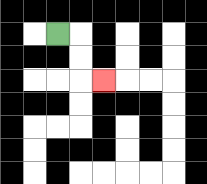{'start': '[2, 1]', 'end': '[4, 3]', 'path_directions': 'R,D,D,R', 'path_coordinates': '[[2, 1], [3, 1], [3, 2], [3, 3], [4, 3]]'}